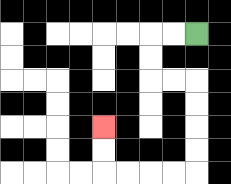{'start': '[8, 1]', 'end': '[4, 5]', 'path_directions': 'L,L,D,D,R,R,D,D,D,D,L,L,L,L,U,U', 'path_coordinates': '[[8, 1], [7, 1], [6, 1], [6, 2], [6, 3], [7, 3], [8, 3], [8, 4], [8, 5], [8, 6], [8, 7], [7, 7], [6, 7], [5, 7], [4, 7], [4, 6], [4, 5]]'}